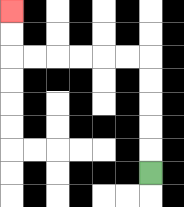{'start': '[6, 7]', 'end': '[0, 0]', 'path_directions': 'U,U,U,U,U,L,L,L,L,L,L,U,U', 'path_coordinates': '[[6, 7], [6, 6], [6, 5], [6, 4], [6, 3], [6, 2], [5, 2], [4, 2], [3, 2], [2, 2], [1, 2], [0, 2], [0, 1], [0, 0]]'}